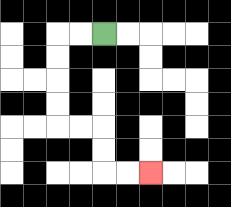{'start': '[4, 1]', 'end': '[6, 7]', 'path_directions': 'L,L,D,D,D,D,R,R,D,D,R,R', 'path_coordinates': '[[4, 1], [3, 1], [2, 1], [2, 2], [2, 3], [2, 4], [2, 5], [3, 5], [4, 5], [4, 6], [4, 7], [5, 7], [6, 7]]'}